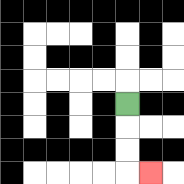{'start': '[5, 4]', 'end': '[6, 7]', 'path_directions': 'D,D,D,R', 'path_coordinates': '[[5, 4], [5, 5], [5, 6], [5, 7], [6, 7]]'}